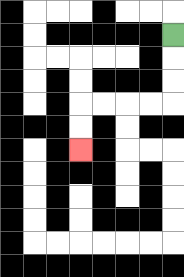{'start': '[7, 1]', 'end': '[3, 6]', 'path_directions': 'D,D,D,L,L,L,L,D,D', 'path_coordinates': '[[7, 1], [7, 2], [7, 3], [7, 4], [6, 4], [5, 4], [4, 4], [3, 4], [3, 5], [3, 6]]'}